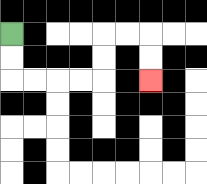{'start': '[0, 1]', 'end': '[6, 3]', 'path_directions': 'D,D,R,R,R,R,U,U,R,R,D,D', 'path_coordinates': '[[0, 1], [0, 2], [0, 3], [1, 3], [2, 3], [3, 3], [4, 3], [4, 2], [4, 1], [5, 1], [6, 1], [6, 2], [6, 3]]'}